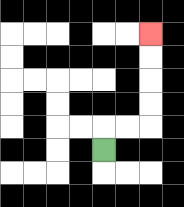{'start': '[4, 6]', 'end': '[6, 1]', 'path_directions': 'U,R,R,U,U,U,U', 'path_coordinates': '[[4, 6], [4, 5], [5, 5], [6, 5], [6, 4], [6, 3], [6, 2], [6, 1]]'}